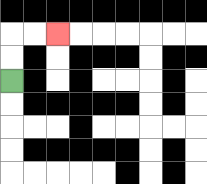{'start': '[0, 3]', 'end': '[2, 1]', 'path_directions': 'U,U,R,R', 'path_coordinates': '[[0, 3], [0, 2], [0, 1], [1, 1], [2, 1]]'}